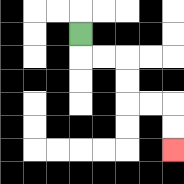{'start': '[3, 1]', 'end': '[7, 6]', 'path_directions': 'D,R,R,D,D,R,R,D,D', 'path_coordinates': '[[3, 1], [3, 2], [4, 2], [5, 2], [5, 3], [5, 4], [6, 4], [7, 4], [7, 5], [7, 6]]'}